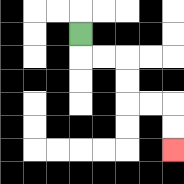{'start': '[3, 1]', 'end': '[7, 6]', 'path_directions': 'D,R,R,D,D,R,R,D,D', 'path_coordinates': '[[3, 1], [3, 2], [4, 2], [5, 2], [5, 3], [5, 4], [6, 4], [7, 4], [7, 5], [7, 6]]'}